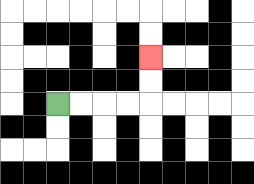{'start': '[2, 4]', 'end': '[6, 2]', 'path_directions': 'R,R,R,R,U,U', 'path_coordinates': '[[2, 4], [3, 4], [4, 4], [5, 4], [6, 4], [6, 3], [6, 2]]'}